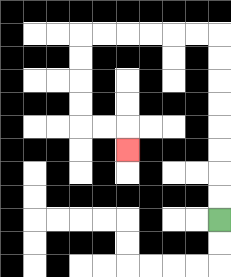{'start': '[9, 9]', 'end': '[5, 6]', 'path_directions': 'U,U,U,U,U,U,U,U,L,L,L,L,L,L,D,D,D,D,R,R,D', 'path_coordinates': '[[9, 9], [9, 8], [9, 7], [9, 6], [9, 5], [9, 4], [9, 3], [9, 2], [9, 1], [8, 1], [7, 1], [6, 1], [5, 1], [4, 1], [3, 1], [3, 2], [3, 3], [3, 4], [3, 5], [4, 5], [5, 5], [5, 6]]'}